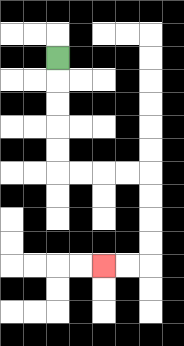{'start': '[2, 2]', 'end': '[4, 11]', 'path_directions': 'D,D,D,D,D,R,R,R,R,D,D,D,D,L,L', 'path_coordinates': '[[2, 2], [2, 3], [2, 4], [2, 5], [2, 6], [2, 7], [3, 7], [4, 7], [5, 7], [6, 7], [6, 8], [6, 9], [6, 10], [6, 11], [5, 11], [4, 11]]'}